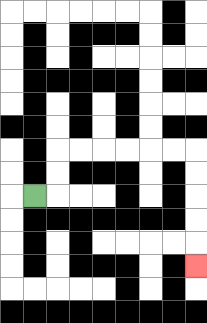{'start': '[1, 8]', 'end': '[8, 11]', 'path_directions': 'R,U,U,R,R,R,R,R,R,D,D,D,D,D', 'path_coordinates': '[[1, 8], [2, 8], [2, 7], [2, 6], [3, 6], [4, 6], [5, 6], [6, 6], [7, 6], [8, 6], [8, 7], [8, 8], [8, 9], [8, 10], [8, 11]]'}